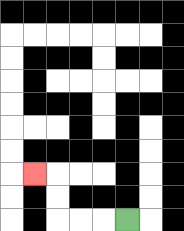{'start': '[5, 9]', 'end': '[1, 7]', 'path_directions': 'L,L,L,U,U,L', 'path_coordinates': '[[5, 9], [4, 9], [3, 9], [2, 9], [2, 8], [2, 7], [1, 7]]'}